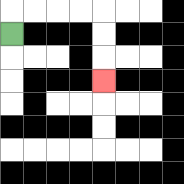{'start': '[0, 1]', 'end': '[4, 3]', 'path_directions': 'U,R,R,R,R,D,D,D', 'path_coordinates': '[[0, 1], [0, 0], [1, 0], [2, 0], [3, 0], [4, 0], [4, 1], [4, 2], [4, 3]]'}